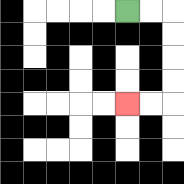{'start': '[5, 0]', 'end': '[5, 4]', 'path_directions': 'R,R,D,D,D,D,L,L', 'path_coordinates': '[[5, 0], [6, 0], [7, 0], [7, 1], [7, 2], [7, 3], [7, 4], [6, 4], [5, 4]]'}